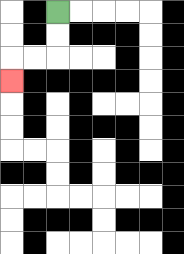{'start': '[2, 0]', 'end': '[0, 3]', 'path_directions': 'D,D,L,L,D', 'path_coordinates': '[[2, 0], [2, 1], [2, 2], [1, 2], [0, 2], [0, 3]]'}